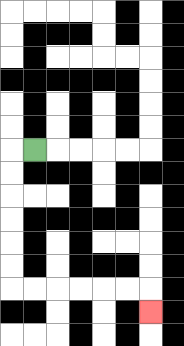{'start': '[1, 6]', 'end': '[6, 13]', 'path_directions': 'L,D,D,D,D,D,D,R,R,R,R,R,R,D', 'path_coordinates': '[[1, 6], [0, 6], [0, 7], [0, 8], [0, 9], [0, 10], [0, 11], [0, 12], [1, 12], [2, 12], [3, 12], [4, 12], [5, 12], [6, 12], [6, 13]]'}